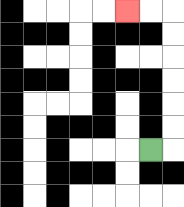{'start': '[6, 6]', 'end': '[5, 0]', 'path_directions': 'R,U,U,U,U,U,U,L,L', 'path_coordinates': '[[6, 6], [7, 6], [7, 5], [7, 4], [7, 3], [7, 2], [7, 1], [7, 0], [6, 0], [5, 0]]'}